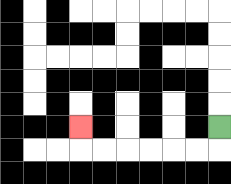{'start': '[9, 5]', 'end': '[3, 5]', 'path_directions': 'D,L,L,L,L,L,L,U', 'path_coordinates': '[[9, 5], [9, 6], [8, 6], [7, 6], [6, 6], [5, 6], [4, 6], [3, 6], [3, 5]]'}